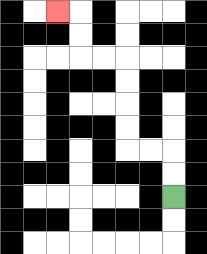{'start': '[7, 8]', 'end': '[2, 0]', 'path_directions': 'U,U,L,L,U,U,U,U,L,L,U,U,L', 'path_coordinates': '[[7, 8], [7, 7], [7, 6], [6, 6], [5, 6], [5, 5], [5, 4], [5, 3], [5, 2], [4, 2], [3, 2], [3, 1], [3, 0], [2, 0]]'}